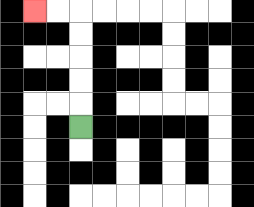{'start': '[3, 5]', 'end': '[1, 0]', 'path_directions': 'U,U,U,U,U,L,L', 'path_coordinates': '[[3, 5], [3, 4], [3, 3], [3, 2], [3, 1], [3, 0], [2, 0], [1, 0]]'}